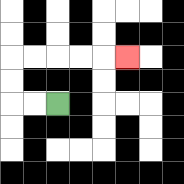{'start': '[2, 4]', 'end': '[5, 2]', 'path_directions': 'L,L,U,U,R,R,R,R,R', 'path_coordinates': '[[2, 4], [1, 4], [0, 4], [0, 3], [0, 2], [1, 2], [2, 2], [3, 2], [4, 2], [5, 2]]'}